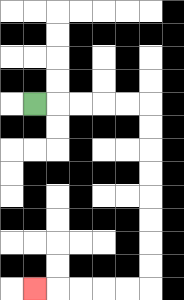{'start': '[1, 4]', 'end': '[1, 12]', 'path_directions': 'R,R,R,R,R,D,D,D,D,D,D,D,D,L,L,L,L,L', 'path_coordinates': '[[1, 4], [2, 4], [3, 4], [4, 4], [5, 4], [6, 4], [6, 5], [6, 6], [6, 7], [6, 8], [6, 9], [6, 10], [6, 11], [6, 12], [5, 12], [4, 12], [3, 12], [2, 12], [1, 12]]'}